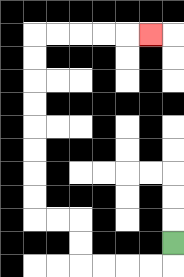{'start': '[7, 10]', 'end': '[6, 1]', 'path_directions': 'D,L,L,L,L,U,U,L,L,U,U,U,U,U,U,U,U,R,R,R,R,R', 'path_coordinates': '[[7, 10], [7, 11], [6, 11], [5, 11], [4, 11], [3, 11], [3, 10], [3, 9], [2, 9], [1, 9], [1, 8], [1, 7], [1, 6], [1, 5], [1, 4], [1, 3], [1, 2], [1, 1], [2, 1], [3, 1], [4, 1], [5, 1], [6, 1]]'}